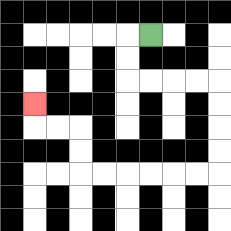{'start': '[6, 1]', 'end': '[1, 4]', 'path_directions': 'L,D,D,R,R,R,R,D,D,D,D,L,L,L,L,L,L,U,U,L,L,U', 'path_coordinates': '[[6, 1], [5, 1], [5, 2], [5, 3], [6, 3], [7, 3], [8, 3], [9, 3], [9, 4], [9, 5], [9, 6], [9, 7], [8, 7], [7, 7], [6, 7], [5, 7], [4, 7], [3, 7], [3, 6], [3, 5], [2, 5], [1, 5], [1, 4]]'}